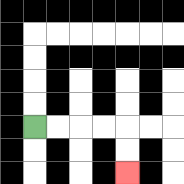{'start': '[1, 5]', 'end': '[5, 7]', 'path_directions': 'R,R,R,R,D,D', 'path_coordinates': '[[1, 5], [2, 5], [3, 5], [4, 5], [5, 5], [5, 6], [5, 7]]'}